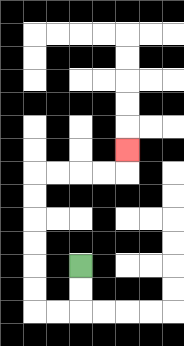{'start': '[3, 11]', 'end': '[5, 6]', 'path_directions': 'D,D,L,L,U,U,U,U,U,U,R,R,R,R,U', 'path_coordinates': '[[3, 11], [3, 12], [3, 13], [2, 13], [1, 13], [1, 12], [1, 11], [1, 10], [1, 9], [1, 8], [1, 7], [2, 7], [3, 7], [4, 7], [5, 7], [5, 6]]'}